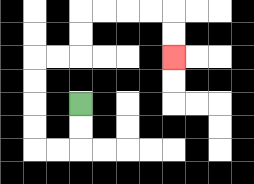{'start': '[3, 4]', 'end': '[7, 2]', 'path_directions': 'D,D,L,L,U,U,U,U,R,R,U,U,R,R,R,R,D,D', 'path_coordinates': '[[3, 4], [3, 5], [3, 6], [2, 6], [1, 6], [1, 5], [1, 4], [1, 3], [1, 2], [2, 2], [3, 2], [3, 1], [3, 0], [4, 0], [5, 0], [6, 0], [7, 0], [7, 1], [7, 2]]'}